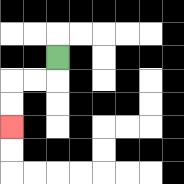{'start': '[2, 2]', 'end': '[0, 5]', 'path_directions': 'D,L,L,D,D', 'path_coordinates': '[[2, 2], [2, 3], [1, 3], [0, 3], [0, 4], [0, 5]]'}